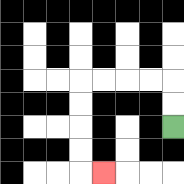{'start': '[7, 5]', 'end': '[4, 7]', 'path_directions': 'U,U,L,L,L,L,D,D,D,D,R', 'path_coordinates': '[[7, 5], [7, 4], [7, 3], [6, 3], [5, 3], [4, 3], [3, 3], [3, 4], [3, 5], [3, 6], [3, 7], [4, 7]]'}